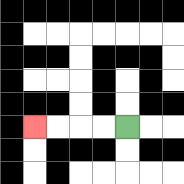{'start': '[5, 5]', 'end': '[1, 5]', 'path_directions': 'L,L,L,L', 'path_coordinates': '[[5, 5], [4, 5], [3, 5], [2, 5], [1, 5]]'}